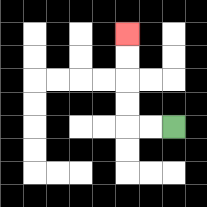{'start': '[7, 5]', 'end': '[5, 1]', 'path_directions': 'L,L,U,U,U,U', 'path_coordinates': '[[7, 5], [6, 5], [5, 5], [5, 4], [5, 3], [5, 2], [5, 1]]'}